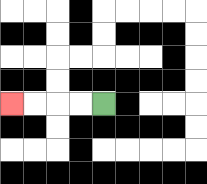{'start': '[4, 4]', 'end': '[0, 4]', 'path_directions': 'L,L,L,L', 'path_coordinates': '[[4, 4], [3, 4], [2, 4], [1, 4], [0, 4]]'}